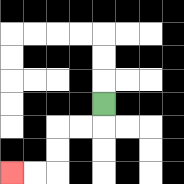{'start': '[4, 4]', 'end': '[0, 7]', 'path_directions': 'D,L,L,D,D,L,L', 'path_coordinates': '[[4, 4], [4, 5], [3, 5], [2, 5], [2, 6], [2, 7], [1, 7], [0, 7]]'}